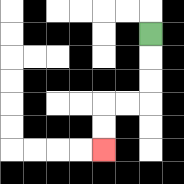{'start': '[6, 1]', 'end': '[4, 6]', 'path_directions': 'D,D,D,L,L,D,D', 'path_coordinates': '[[6, 1], [6, 2], [6, 3], [6, 4], [5, 4], [4, 4], [4, 5], [4, 6]]'}